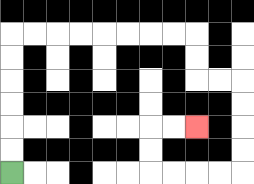{'start': '[0, 7]', 'end': '[8, 5]', 'path_directions': 'U,U,U,U,U,U,R,R,R,R,R,R,R,R,D,D,R,R,D,D,D,D,L,L,L,L,U,U,R,R', 'path_coordinates': '[[0, 7], [0, 6], [0, 5], [0, 4], [0, 3], [0, 2], [0, 1], [1, 1], [2, 1], [3, 1], [4, 1], [5, 1], [6, 1], [7, 1], [8, 1], [8, 2], [8, 3], [9, 3], [10, 3], [10, 4], [10, 5], [10, 6], [10, 7], [9, 7], [8, 7], [7, 7], [6, 7], [6, 6], [6, 5], [7, 5], [8, 5]]'}